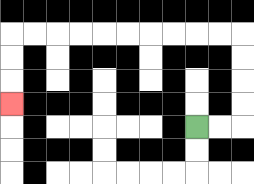{'start': '[8, 5]', 'end': '[0, 4]', 'path_directions': 'R,R,U,U,U,U,L,L,L,L,L,L,L,L,L,L,D,D,D', 'path_coordinates': '[[8, 5], [9, 5], [10, 5], [10, 4], [10, 3], [10, 2], [10, 1], [9, 1], [8, 1], [7, 1], [6, 1], [5, 1], [4, 1], [3, 1], [2, 1], [1, 1], [0, 1], [0, 2], [0, 3], [0, 4]]'}